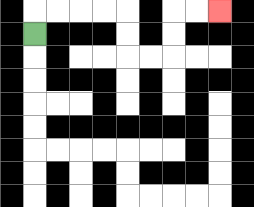{'start': '[1, 1]', 'end': '[9, 0]', 'path_directions': 'U,R,R,R,R,D,D,R,R,U,U,R,R', 'path_coordinates': '[[1, 1], [1, 0], [2, 0], [3, 0], [4, 0], [5, 0], [5, 1], [5, 2], [6, 2], [7, 2], [7, 1], [7, 0], [8, 0], [9, 0]]'}